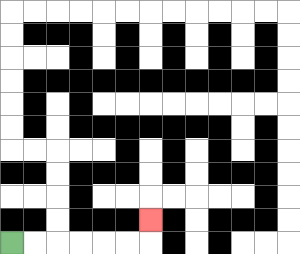{'start': '[0, 10]', 'end': '[6, 9]', 'path_directions': 'R,R,R,R,R,R,U', 'path_coordinates': '[[0, 10], [1, 10], [2, 10], [3, 10], [4, 10], [5, 10], [6, 10], [6, 9]]'}